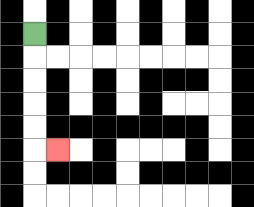{'start': '[1, 1]', 'end': '[2, 6]', 'path_directions': 'D,D,D,D,D,R', 'path_coordinates': '[[1, 1], [1, 2], [1, 3], [1, 4], [1, 5], [1, 6], [2, 6]]'}